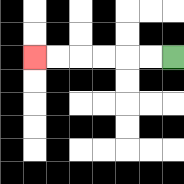{'start': '[7, 2]', 'end': '[1, 2]', 'path_directions': 'L,L,L,L,L,L', 'path_coordinates': '[[7, 2], [6, 2], [5, 2], [4, 2], [3, 2], [2, 2], [1, 2]]'}